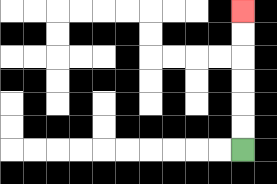{'start': '[10, 6]', 'end': '[10, 0]', 'path_directions': 'U,U,U,U,U,U', 'path_coordinates': '[[10, 6], [10, 5], [10, 4], [10, 3], [10, 2], [10, 1], [10, 0]]'}